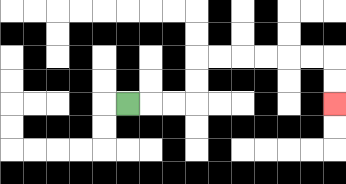{'start': '[5, 4]', 'end': '[14, 4]', 'path_directions': 'R,R,R,U,U,R,R,R,R,R,R,D,D', 'path_coordinates': '[[5, 4], [6, 4], [7, 4], [8, 4], [8, 3], [8, 2], [9, 2], [10, 2], [11, 2], [12, 2], [13, 2], [14, 2], [14, 3], [14, 4]]'}